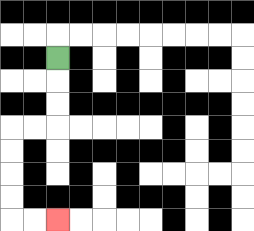{'start': '[2, 2]', 'end': '[2, 9]', 'path_directions': 'D,D,D,L,L,D,D,D,D,R,R', 'path_coordinates': '[[2, 2], [2, 3], [2, 4], [2, 5], [1, 5], [0, 5], [0, 6], [0, 7], [0, 8], [0, 9], [1, 9], [2, 9]]'}